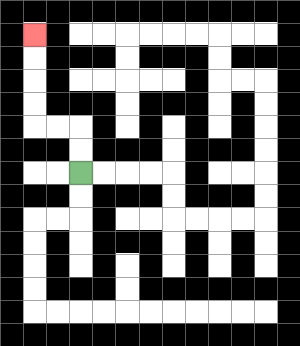{'start': '[3, 7]', 'end': '[1, 1]', 'path_directions': 'U,U,L,L,U,U,U,U', 'path_coordinates': '[[3, 7], [3, 6], [3, 5], [2, 5], [1, 5], [1, 4], [1, 3], [1, 2], [1, 1]]'}